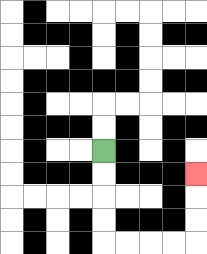{'start': '[4, 6]', 'end': '[8, 7]', 'path_directions': 'D,D,D,D,R,R,R,R,U,U,U', 'path_coordinates': '[[4, 6], [4, 7], [4, 8], [4, 9], [4, 10], [5, 10], [6, 10], [7, 10], [8, 10], [8, 9], [8, 8], [8, 7]]'}